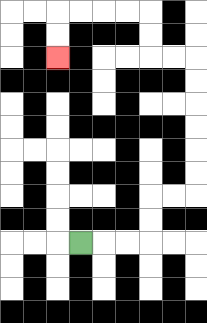{'start': '[3, 10]', 'end': '[2, 2]', 'path_directions': 'R,R,R,U,U,R,R,U,U,U,U,U,U,L,L,U,U,L,L,L,L,D,D', 'path_coordinates': '[[3, 10], [4, 10], [5, 10], [6, 10], [6, 9], [6, 8], [7, 8], [8, 8], [8, 7], [8, 6], [8, 5], [8, 4], [8, 3], [8, 2], [7, 2], [6, 2], [6, 1], [6, 0], [5, 0], [4, 0], [3, 0], [2, 0], [2, 1], [2, 2]]'}